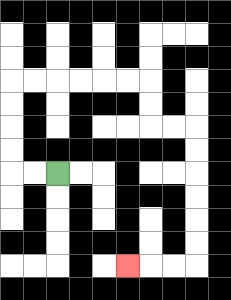{'start': '[2, 7]', 'end': '[5, 11]', 'path_directions': 'L,L,U,U,U,U,R,R,R,R,R,R,D,D,R,R,D,D,D,D,D,D,L,L,L', 'path_coordinates': '[[2, 7], [1, 7], [0, 7], [0, 6], [0, 5], [0, 4], [0, 3], [1, 3], [2, 3], [3, 3], [4, 3], [5, 3], [6, 3], [6, 4], [6, 5], [7, 5], [8, 5], [8, 6], [8, 7], [8, 8], [8, 9], [8, 10], [8, 11], [7, 11], [6, 11], [5, 11]]'}